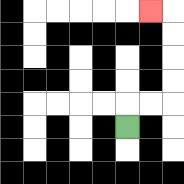{'start': '[5, 5]', 'end': '[6, 0]', 'path_directions': 'U,R,R,U,U,U,U,L', 'path_coordinates': '[[5, 5], [5, 4], [6, 4], [7, 4], [7, 3], [7, 2], [7, 1], [7, 0], [6, 0]]'}